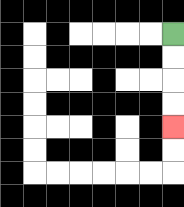{'start': '[7, 1]', 'end': '[7, 5]', 'path_directions': 'D,D,D,D', 'path_coordinates': '[[7, 1], [7, 2], [7, 3], [7, 4], [7, 5]]'}